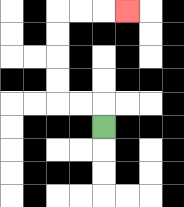{'start': '[4, 5]', 'end': '[5, 0]', 'path_directions': 'U,L,L,U,U,U,U,R,R,R', 'path_coordinates': '[[4, 5], [4, 4], [3, 4], [2, 4], [2, 3], [2, 2], [2, 1], [2, 0], [3, 0], [4, 0], [5, 0]]'}